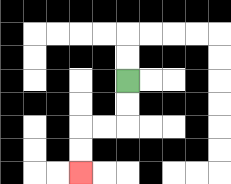{'start': '[5, 3]', 'end': '[3, 7]', 'path_directions': 'D,D,L,L,D,D', 'path_coordinates': '[[5, 3], [5, 4], [5, 5], [4, 5], [3, 5], [3, 6], [3, 7]]'}